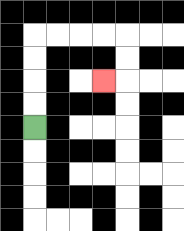{'start': '[1, 5]', 'end': '[4, 3]', 'path_directions': 'U,U,U,U,R,R,R,R,D,D,L', 'path_coordinates': '[[1, 5], [1, 4], [1, 3], [1, 2], [1, 1], [2, 1], [3, 1], [4, 1], [5, 1], [5, 2], [5, 3], [4, 3]]'}